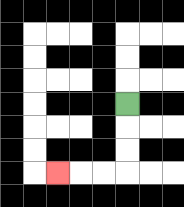{'start': '[5, 4]', 'end': '[2, 7]', 'path_directions': 'D,D,D,L,L,L', 'path_coordinates': '[[5, 4], [5, 5], [5, 6], [5, 7], [4, 7], [3, 7], [2, 7]]'}